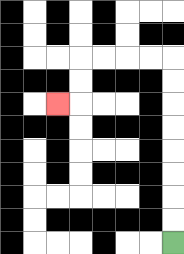{'start': '[7, 10]', 'end': '[2, 4]', 'path_directions': 'U,U,U,U,U,U,U,U,L,L,L,L,D,D,L', 'path_coordinates': '[[7, 10], [7, 9], [7, 8], [7, 7], [7, 6], [7, 5], [7, 4], [7, 3], [7, 2], [6, 2], [5, 2], [4, 2], [3, 2], [3, 3], [3, 4], [2, 4]]'}